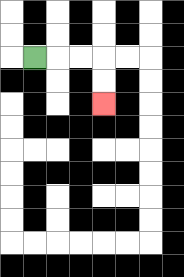{'start': '[1, 2]', 'end': '[4, 4]', 'path_directions': 'R,R,R,D,D', 'path_coordinates': '[[1, 2], [2, 2], [3, 2], [4, 2], [4, 3], [4, 4]]'}